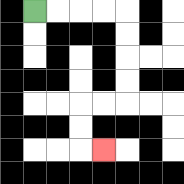{'start': '[1, 0]', 'end': '[4, 6]', 'path_directions': 'R,R,R,R,D,D,D,D,L,L,D,D,R', 'path_coordinates': '[[1, 0], [2, 0], [3, 0], [4, 0], [5, 0], [5, 1], [5, 2], [5, 3], [5, 4], [4, 4], [3, 4], [3, 5], [3, 6], [4, 6]]'}